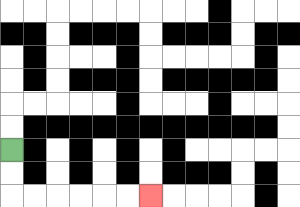{'start': '[0, 6]', 'end': '[6, 8]', 'path_directions': 'D,D,R,R,R,R,R,R', 'path_coordinates': '[[0, 6], [0, 7], [0, 8], [1, 8], [2, 8], [3, 8], [4, 8], [5, 8], [6, 8]]'}